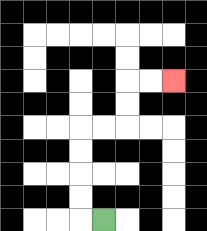{'start': '[4, 9]', 'end': '[7, 3]', 'path_directions': 'L,U,U,U,U,R,R,U,U,R,R', 'path_coordinates': '[[4, 9], [3, 9], [3, 8], [3, 7], [3, 6], [3, 5], [4, 5], [5, 5], [5, 4], [5, 3], [6, 3], [7, 3]]'}